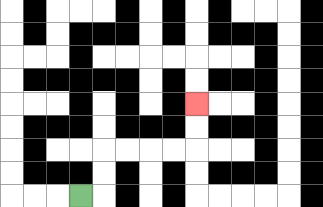{'start': '[3, 8]', 'end': '[8, 4]', 'path_directions': 'R,U,U,R,R,R,R,U,U', 'path_coordinates': '[[3, 8], [4, 8], [4, 7], [4, 6], [5, 6], [6, 6], [7, 6], [8, 6], [8, 5], [8, 4]]'}